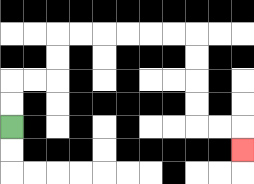{'start': '[0, 5]', 'end': '[10, 6]', 'path_directions': 'U,U,R,R,U,U,R,R,R,R,R,R,D,D,D,D,R,R,D', 'path_coordinates': '[[0, 5], [0, 4], [0, 3], [1, 3], [2, 3], [2, 2], [2, 1], [3, 1], [4, 1], [5, 1], [6, 1], [7, 1], [8, 1], [8, 2], [8, 3], [8, 4], [8, 5], [9, 5], [10, 5], [10, 6]]'}